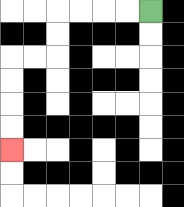{'start': '[6, 0]', 'end': '[0, 6]', 'path_directions': 'L,L,L,L,D,D,L,L,D,D,D,D', 'path_coordinates': '[[6, 0], [5, 0], [4, 0], [3, 0], [2, 0], [2, 1], [2, 2], [1, 2], [0, 2], [0, 3], [0, 4], [0, 5], [0, 6]]'}